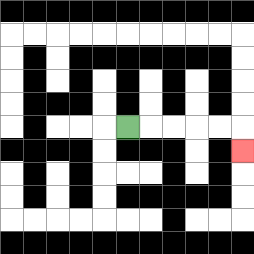{'start': '[5, 5]', 'end': '[10, 6]', 'path_directions': 'R,R,R,R,R,D', 'path_coordinates': '[[5, 5], [6, 5], [7, 5], [8, 5], [9, 5], [10, 5], [10, 6]]'}